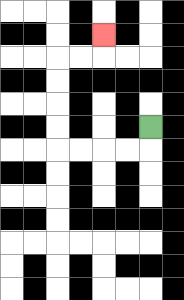{'start': '[6, 5]', 'end': '[4, 1]', 'path_directions': 'D,L,L,L,L,U,U,U,U,R,R,U', 'path_coordinates': '[[6, 5], [6, 6], [5, 6], [4, 6], [3, 6], [2, 6], [2, 5], [2, 4], [2, 3], [2, 2], [3, 2], [4, 2], [4, 1]]'}